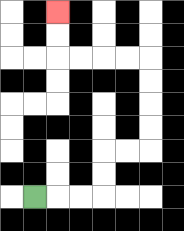{'start': '[1, 8]', 'end': '[2, 0]', 'path_directions': 'R,R,R,U,U,R,R,U,U,U,U,L,L,L,L,U,U', 'path_coordinates': '[[1, 8], [2, 8], [3, 8], [4, 8], [4, 7], [4, 6], [5, 6], [6, 6], [6, 5], [6, 4], [6, 3], [6, 2], [5, 2], [4, 2], [3, 2], [2, 2], [2, 1], [2, 0]]'}